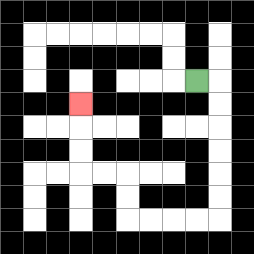{'start': '[8, 3]', 'end': '[3, 4]', 'path_directions': 'R,D,D,D,D,D,D,L,L,L,L,U,U,L,L,U,U,U', 'path_coordinates': '[[8, 3], [9, 3], [9, 4], [9, 5], [9, 6], [9, 7], [9, 8], [9, 9], [8, 9], [7, 9], [6, 9], [5, 9], [5, 8], [5, 7], [4, 7], [3, 7], [3, 6], [3, 5], [3, 4]]'}